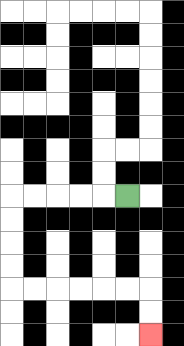{'start': '[5, 8]', 'end': '[6, 14]', 'path_directions': 'L,L,L,L,L,D,D,D,D,R,R,R,R,R,R,D,D', 'path_coordinates': '[[5, 8], [4, 8], [3, 8], [2, 8], [1, 8], [0, 8], [0, 9], [0, 10], [0, 11], [0, 12], [1, 12], [2, 12], [3, 12], [4, 12], [5, 12], [6, 12], [6, 13], [6, 14]]'}